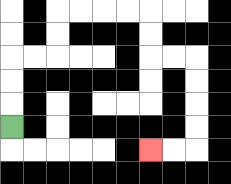{'start': '[0, 5]', 'end': '[6, 6]', 'path_directions': 'U,U,U,R,R,U,U,R,R,R,R,D,D,R,R,D,D,D,D,L,L', 'path_coordinates': '[[0, 5], [0, 4], [0, 3], [0, 2], [1, 2], [2, 2], [2, 1], [2, 0], [3, 0], [4, 0], [5, 0], [6, 0], [6, 1], [6, 2], [7, 2], [8, 2], [8, 3], [8, 4], [8, 5], [8, 6], [7, 6], [6, 6]]'}